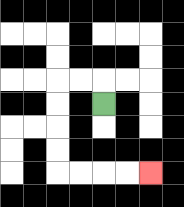{'start': '[4, 4]', 'end': '[6, 7]', 'path_directions': 'U,L,L,D,D,D,D,R,R,R,R', 'path_coordinates': '[[4, 4], [4, 3], [3, 3], [2, 3], [2, 4], [2, 5], [2, 6], [2, 7], [3, 7], [4, 7], [5, 7], [6, 7]]'}